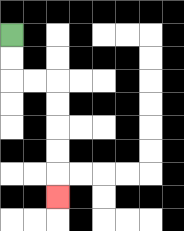{'start': '[0, 1]', 'end': '[2, 8]', 'path_directions': 'D,D,R,R,D,D,D,D,D', 'path_coordinates': '[[0, 1], [0, 2], [0, 3], [1, 3], [2, 3], [2, 4], [2, 5], [2, 6], [2, 7], [2, 8]]'}